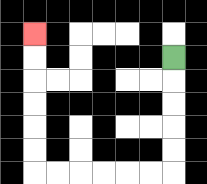{'start': '[7, 2]', 'end': '[1, 1]', 'path_directions': 'D,D,D,D,D,L,L,L,L,L,L,U,U,U,U,U,U', 'path_coordinates': '[[7, 2], [7, 3], [7, 4], [7, 5], [7, 6], [7, 7], [6, 7], [5, 7], [4, 7], [3, 7], [2, 7], [1, 7], [1, 6], [1, 5], [1, 4], [1, 3], [1, 2], [1, 1]]'}